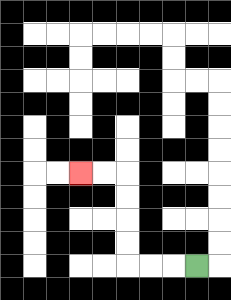{'start': '[8, 11]', 'end': '[3, 7]', 'path_directions': 'L,L,L,U,U,U,U,L,L', 'path_coordinates': '[[8, 11], [7, 11], [6, 11], [5, 11], [5, 10], [5, 9], [5, 8], [5, 7], [4, 7], [3, 7]]'}